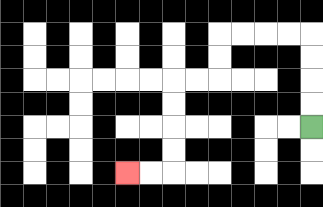{'start': '[13, 5]', 'end': '[5, 7]', 'path_directions': 'U,U,U,U,L,L,L,L,D,D,L,L,D,D,D,D,L,L', 'path_coordinates': '[[13, 5], [13, 4], [13, 3], [13, 2], [13, 1], [12, 1], [11, 1], [10, 1], [9, 1], [9, 2], [9, 3], [8, 3], [7, 3], [7, 4], [7, 5], [7, 6], [7, 7], [6, 7], [5, 7]]'}